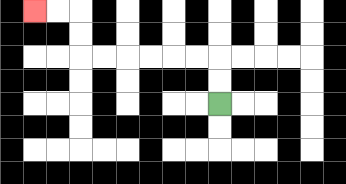{'start': '[9, 4]', 'end': '[1, 0]', 'path_directions': 'U,U,L,L,L,L,L,L,U,U,L,L', 'path_coordinates': '[[9, 4], [9, 3], [9, 2], [8, 2], [7, 2], [6, 2], [5, 2], [4, 2], [3, 2], [3, 1], [3, 0], [2, 0], [1, 0]]'}